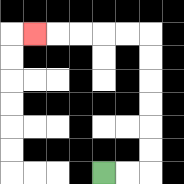{'start': '[4, 7]', 'end': '[1, 1]', 'path_directions': 'R,R,U,U,U,U,U,U,L,L,L,L,L', 'path_coordinates': '[[4, 7], [5, 7], [6, 7], [6, 6], [6, 5], [6, 4], [6, 3], [6, 2], [6, 1], [5, 1], [4, 1], [3, 1], [2, 1], [1, 1]]'}